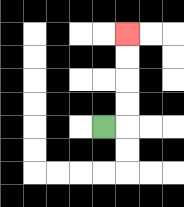{'start': '[4, 5]', 'end': '[5, 1]', 'path_directions': 'R,U,U,U,U', 'path_coordinates': '[[4, 5], [5, 5], [5, 4], [5, 3], [5, 2], [5, 1]]'}